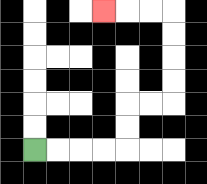{'start': '[1, 6]', 'end': '[4, 0]', 'path_directions': 'R,R,R,R,U,U,R,R,U,U,U,U,L,L,L', 'path_coordinates': '[[1, 6], [2, 6], [3, 6], [4, 6], [5, 6], [5, 5], [5, 4], [6, 4], [7, 4], [7, 3], [7, 2], [7, 1], [7, 0], [6, 0], [5, 0], [4, 0]]'}